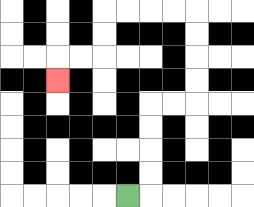{'start': '[5, 8]', 'end': '[2, 3]', 'path_directions': 'R,U,U,U,U,R,R,U,U,U,U,L,L,L,L,D,D,L,L,D', 'path_coordinates': '[[5, 8], [6, 8], [6, 7], [6, 6], [6, 5], [6, 4], [7, 4], [8, 4], [8, 3], [8, 2], [8, 1], [8, 0], [7, 0], [6, 0], [5, 0], [4, 0], [4, 1], [4, 2], [3, 2], [2, 2], [2, 3]]'}